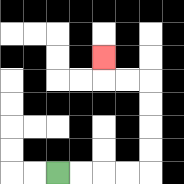{'start': '[2, 7]', 'end': '[4, 2]', 'path_directions': 'R,R,R,R,U,U,U,U,L,L,U', 'path_coordinates': '[[2, 7], [3, 7], [4, 7], [5, 7], [6, 7], [6, 6], [6, 5], [6, 4], [6, 3], [5, 3], [4, 3], [4, 2]]'}